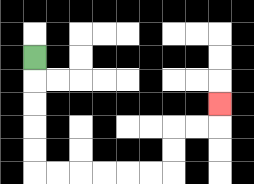{'start': '[1, 2]', 'end': '[9, 4]', 'path_directions': 'D,D,D,D,D,R,R,R,R,R,R,U,U,R,R,U', 'path_coordinates': '[[1, 2], [1, 3], [1, 4], [1, 5], [1, 6], [1, 7], [2, 7], [3, 7], [4, 7], [5, 7], [6, 7], [7, 7], [7, 6], [7, 5], [8, 5], [9, 5], [9, 4]]'}